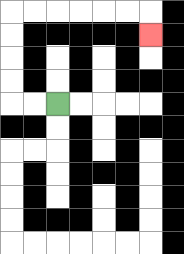{'start': '[2, 4]', 'end': '[6, 1]', 'path_directions': 'L,L,U,U,U,U,R,R,R,R,R,R,D', 'path_coordinates': '[[2, 4], [1, 4], [0, 4], [0, 3], [0, 2], [0, 1], [0, 0], [1, 0], [2, 0], [3, 0], [4, 0], [5, 0], [6, 0], [6, 1]]'}